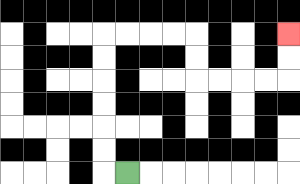{'start': '[5, 7]', 'end': '[12, 1]', 'path_directions': 'L,U,U,U,U,U,U,R,R,R,R,D,D,R,R,R,R,U,U', 'path_coordinates': '[[5, 7], [4, 7], [4, 6], [4, 5], [4, 4], [4, 3], [4, 2], [4, 1], [5, 1], [6, 1], [7, 1], [8, 1], [8, 2], [8, 3], [9, 3], [10, 3], [11, 3], [12, 3], [12, 2], [12, 1]]'}